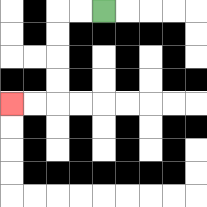{'start': '[4, 0]', 'end': '[0, 4]', 'path_directions': 'L,L,D,D,D,D,L,L', 'path_coordinates': '[[4, 0], [3, 0], [2, 0], [2, 1], [2, 2], [2, 3], [2, 4], [1, 4], [0, 4]]'}